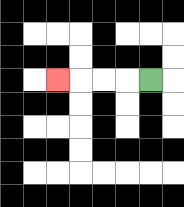{'start': '[6, 3]', 'end': '[2, 3]', 'path_directions': 'L,L,L,L', 'path_coordinates': '[[6, 3], [5, 3], [4, 3], [3, 3], [2, 3]]'}